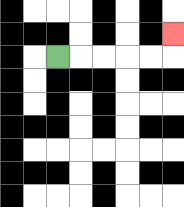{'start': '[2, 2]', 'end': '[7, 1]', 'path_directions': 'R,R,R,R,R,U', 'path_coordinates': '[[2, 2], [3, 2], [4, 2], [5, 2], [6, 2], [7, 2], [7, 1]]'}